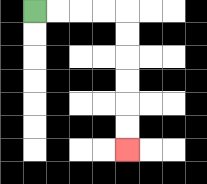{'start': '[1, 0]', 'end': '[5, 6]', 'path_directions': 'R,R,R,R,D,D,D,D,D,D', 'path_coordinates': '[[1, 0], [2, 0], [3, 0], [4, 0], [5, 0], [5, 1], [5, 2], [5, 3], [5, 4], [5, 5], [5, 6]]'}